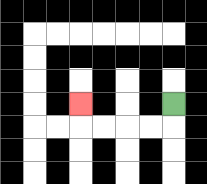{'start': '[7, 4]', 'end': '[3, 4]', 'path_directions': 'D,L,L,L,L,U', 'path_coordinates': '[[7, 4], [7, 5], [6, 5], [5, 5], [4, 5], [3, 5], [3, 4]]'}